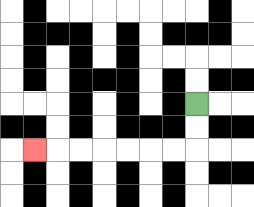{'start': '[8, 4]', 'end': '[1, 6]', 'path_directions': 'D,D,L,L,L,L,L,L,L', 'path_coordinates': '[[8, 4], [8, 5], [8, 6], [7, 6], [6, 6], [5, 6], [4, 6], [3, 6], [2, 6], [1, 6]]'}